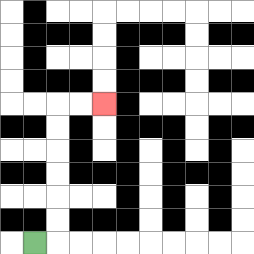{'start': '[1, 10]', 'end': '[4, 4]', 'path_directions': 'R,U,U,U,U,U,U,R,R', 'path_coordinates': '[[1, 10], [2, 10], [2, 9], [2, 8], [2, 7], [2, 6], [2, 5], [2, 4], [3, 4], [4, 4]]'}